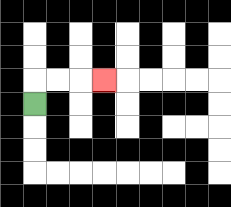{'start': '[1, 4]', 'end': '[4, 3]', 'path_directions': 'U,R,R,R', 'path_coordinates': '[[1, 4], [1, 3], [2, 3], [3, 3], [4, 3]]'}